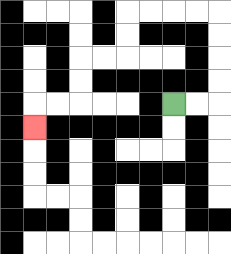{'start': '[7, 4]', 'end': '[1, 5]', 'path_directions': 'R,R,U,U,U,U,L,L,L,L,D,D,L,L,D,D,L,L,D', 'path_coordinates': '[[7, 4], [8, 4], [9, 4], [9, 3], [9, 2], [9, 1], [9, 0], [8, 0], [7, 0], [6, 0], [5, 0], [5, 1], [5, 2], [4, 2], [3, 2], [3, 3], [3, 4], [2, 4], [1, 4], [1, 5]]'}